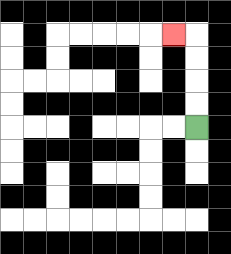{'start': '[8, 5]', 'end': '[7, 1]', 'path_directions': 'U,U,U,U,L', 'path_coordinates': '[[8, 5], [8, 4], [8, 3], [8, 2], [8, 1], [7, 1]]'}